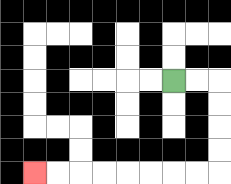{'start': '[7, 3]', 'end': '[1, 7]', 'path_directions': 'R,R,D,D,D,D,L,L,L,L,L,L,L,L', 'path_coordinates': '[[7, 3], [8, 3], [9, 3], [9, 4], [9, 5], [9, 6], [9, 7], [8, 7], [7, 7], [6, 7], [5, 7], [4, 7], [3, 7], [2, 7], [1, 7]]'}